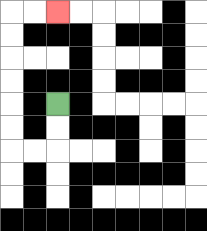{'start': '[2, 4]', 'end': '[2, 0]', 'path_directions': 'D,D,L,L,U,U,U,U,U,U,R,R', 'path_coordinates': '[[2, 4], [2, 5], [2, 6], [1, 6], [0, 6], [0, 5], [0, 4], [0, 3], [0, 2], [0, 1], [0, 0], [1, 0], [2, 0]]'}